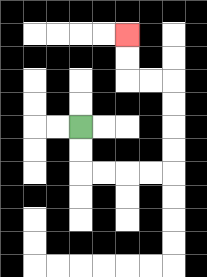{'start': '[3, 5]', 'end': '[5, 1]', 'path_directions': 'D,D,R,R,R,R,U,U,U,U,L,L,U,U', 'path_coordinates': '[[3, 5], [3, 6], [3, 7], [4, 7], [5, 7], [6, 7], [7, 7], [7, 6], [7, 5], [7, 4], [7, 3], [6, 3], [5, 3], [5, 2], [5, 1]]'}